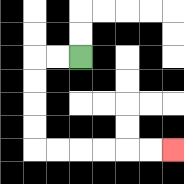{'start': '[3, 2]', 'end': '[7, 6]', 'path_directions': 'L,L,D,D,D,D,R,R,R,R,R,R', 'path_coordinates': '[[3, 2], [2, 2], [1, 2], [1, 3], [1, 4], [1, 5], [1, 6], [2, 6], [3, 6], [4, 6], [5, 6], [6, 6], [7, 6]]'}